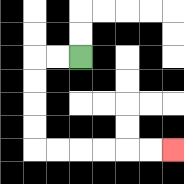{'start': '[3, 2]', 'end': '[7, 6]', 'path_directions': 'L,L,D,D,D,D,R,R,R,R,R,R', 'path_coordinates': '[[3, 2], [2, 2], [1, 2], [1, 3], [1, 4], [1, 5], [1, 6], [2, 6], [3, 6], [4, 6], [5, 6], [6, 6], [7, 6]]'}